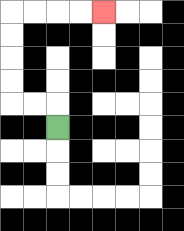{'start': '[2, 5]', 'end': '[4, 0]', 'path_directions': 'U,L,L,U,U,U,U,R,R,R,R', 'path_coordinates': '[[2, 5], [2, 4], [1, 4], [0, 4], [0, 3], [0, 2], [0, 1], [0, 0], [1, 0], [2, 0], [3, 0], [4, 0]]'}